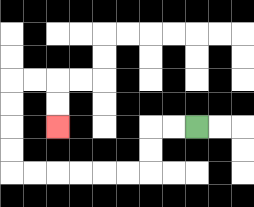{'start': '[8, 5]', 'end': '[2, 5]', 'path_directions': 'L,L,D,D,L,L,L,L,L,L,U,U,U,U,R,R,D,D', 'path_coordinates': '[[8, 5], [7, 5], [6, 5], [6, 6], [6, 7], [5, 7], [4, 7], [3, 7], [2, 7], [1, 7], [0, 7], [0, 6], [0, 5], [0, 4], [0, 3], [1, 3], [2, 3], [2, 4], [2, 5]]'}